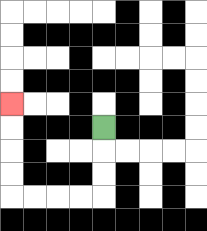{'start': '[4, 5]', 'end': '[0, 4]', 'path_directions': 'D,D,D,L,L,L,L,U,U,U,U', 'path_coordinates': '[[4, 5], [4, 6], [4, 7], [4, 8], [3, 8], [2, 8], [1, 8], [0, 8], [0, 7], [0, 6], [0, 5], [0, 4]]'}